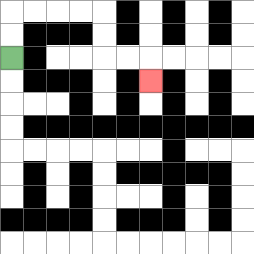{'start': '[0, 2]', 'end': '[6, 3]', 'path_directions': 'U,U,R,R,R,R,D,D,R,R,D', 'path_coordinates': '[[0, 2], [0, 1], [0, 0], [1, 0], [2, 0], [3, 0], [4, 0], [4, 1], [4, 2], [5, 2], [6, 2], [6, 3]]'}